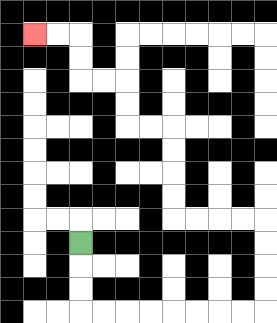{'start': '[3, 10]', 'end': '[1, 1]', 'path_directions': 'D,D,D,R,R,R,R,R,R,R,R,U,U,U,U,L,L,L,L,U,U,U,U,L,L,U,U,L,L,U,U,L,L', 'path_coordinates': '[[3, 10], [3, 11], [3, 12], [3, 13], [4, 13], [5, 13], [6, 13], [7, 13], [8, 13], [9, 13], [10, 13], [11, 13], [11, 12], [11, 11], [11, 10], [11, 9], [10, 9], [9, 9], [8, 9], [7, 9], [7, 8], [7, 7], [7, 6], [7, 5], [6, 5], [5, 5], [5, 4], [5, 3], [4, 3], [3, 3], [3, 2], [3, 1], [2, 1], [1, 1]]'}